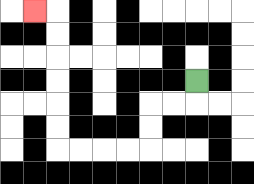{'start': '[8, 3]', 'end': '[1, 0]', 'path_directions': 'D,L,L,D,D,L,L,L,L,U,U,U,U,U,U,L', 'path_coordinates': '[[8, 3], [8, 4], [7, 4], [6, 4], [6, 5], [6, 6], [5, 6], [4, 6], [3, 6], [2, 6], [2, 5], [2, 4], [2, 3], [2, 2], [2, 1], [2, 0], [1, 0]]'}